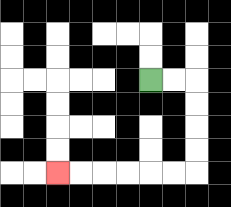{'start': '[6, 3]', 'end': '[2, 7]', 'path_directions': 'R,R,D,D,D,D,L,L,L,L,L,L', 'path_coordinates': '[[6, 3], [7, 3], [8, 3], [8, 4], [8, 5], [8, 6], [8, 7], [7, 7], [6, 7], [5, 7], [4, 7], [3, 7], [2, 7]]'}